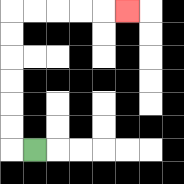{'start': '[1, 6]', 'end': '[5, 0]', 'path_directions': 'L,U,U,U,U,U,U,R,R,R,R,R', 'path_coordinates': '[[1, 6], [0, 6], [0, 5], [0, 4], [0, 3], [0, 2], [0, 1], [0, 0], [1, 0], [2, 0], [3, 0], [4, 0], [5, 0]]'}